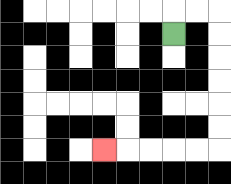{'start': '[7, 1]', 'end': '[4, 6]', 'path_directions': 'U,R,R,D,D,D,D,D,D,L,L,L,L,L', 'path_coordinates': '[[7, 1], [7, 0], [8, 0], [9, 0], [9, 1], [9, 2], [9, 3], [9, 4], [9, 5], [9, 6], [8, 6], [7, 6], [6, 6], [5, 6], [4, 6]]'}